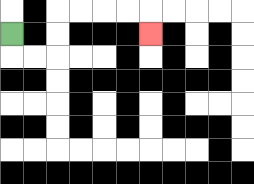{'start': '[0, 1]', 'end': '[6, 1]', 'path_directions': 'D,R,R,U,U,R,R,R,R,D', 'path_coordinates': '[[0, 1], [0, 2], [1, 2], [2, 2], [2, 1], [2, 0], [3, 0], [4, 0], [5, 0], [6, 0], [6, 1]]'}